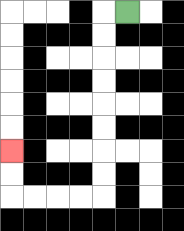{'start': '[5, 0]', 'end': '[0, 6]', 'path_directions': 'L,D,D,D,D,D,D,D,D,L,L,L,L,U,U', 'path_coordinates': '[[5, 0], [4, 0], [4, 1], [4, 2], [4, 3], [4, 4], [4, 5], [4, 6], [4, 7], [4, 8], [3, 8], [2, 8], [1, 8], [0, 8], [0, 7], [0, 6]]'}